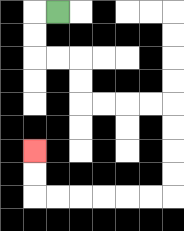{'start': '[2, 0]', 'end': '[1, 6]', 'path_directions': 'L,D,D,R,R,D,D,R,R,R,R,D,D,D,D,L,L,L,L,L,L,U,U', 'path_coordinates': '[[2, 0], [1, 0], [1, 1], [1, 2], [2, 2], [3, 2], [3, 3], [3, 4], [4, 4], [5, 4], [6, 4], [7, 4], [7, 5], [7, 6], [7, 7], [7, 8], [6, 8], [5, 8], [4, 8], [3, 8], [2, 8], [1, 8], [1, 7], [1, 6]]'}